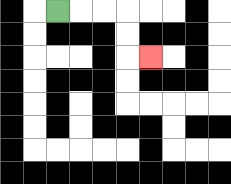{'start': '[2, 0]', 'end': '[6, 2]', 'path_directions': 'R,R,R,D,D,R', 'path_coordinates': '[[2, 0], [3, 0], [4, 0], [5, 0], [5, 1], [5, 2], [6, 2]]'}